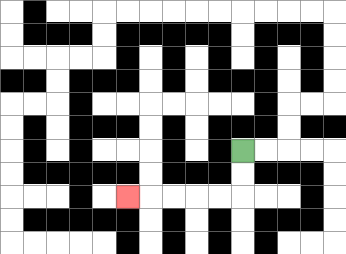{'start': '[10, 6]', 'end': '[5, 8]', 'path_directions': 'D,D,L,L,L,L,L', 'path_coordinates': '[[10, 6], [10, 7], [10, 8], [9, 8], [8, 8], [7, 8], [6, 8], [5, 8]]'}